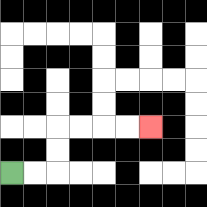{'start': '[0, 7]', 'end': '[6, 5]', 'path_directions': 'R,R,U,U,R,R,R,R', 'path_coordinates': '[[0, 7], [1, 7], [2, 7], [2, 6], [2, 5], [3, 5], [4, 5], [5, 5], [6, 5]]'}